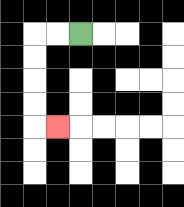{'start': '[3, 1]', 'end': '[2, 5]', 'path_directions': 'L,L,D,D,D,D,R', 'path_coordinates': '[[3, 1], [2, 1], [1, 1], [1, 2], [1, 3], [1, 4], [1, 5], [2, 5]]'}